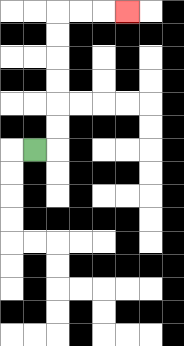{'start': '[1, 6]', 'end': '[5, 0]', 'path_directions': 'R,U,U,U,U,U,U,R,R,R', 'path_coordinates': '[[1, 6], [2, 6], [2, 5], [2, 4], [2, 3], [2, 2], [2, 1], [2, 0], [3, 0], [4, 0], [5, 0]]'}